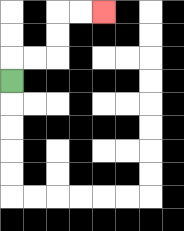{'start': '[0, 3]', 'end': '[4, 0]', 'path_directions': 'U,R,R,U,U,R,R', 'path_coordinates': '[[0, 3], [0, 2], [1, 2], [2, 2], [2, 1], [2, 0], [3, 0], [4, 0]]'}